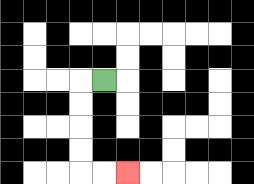{'start': '[4, 3]', 'end': '[5, 7]', 'path_directions': 'L,D,D,D,D,R,R', 'path_coordinates': '[[4, 3], [3, 3], [3, 4], [3, 5], [3, 6], [3, 7], [4, 7], [5, 7]]'}